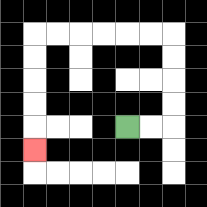{'start': '[5, 5]', 'end': '[1, 6]', 'path_directions': 'R,R,U,U,U,U,L,L,L,L,L,L,D,D,D,D,D', 'path_coordinates': '[[5, 5], [6, 5], [7, 5], [7, 4], [7, 3], [7, 2], [7, 1], [6, 1], [5, 1], [4, 1], [3, 1], [2, 1], [1, 1], [1, 2], [1, 3], [1, 4], [1, 5], [1, 6]]'}